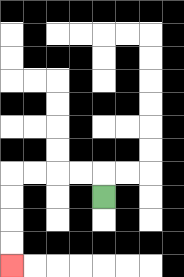{'start': '[4, 8]', 'end': '[0, 11]', 'path_directions': 'U,L,L,L,L,D,D,D,D', 'path_coordinates': '[[4, 8], [4, 7], [3, 7], [2, 7], [1, 7], [0, 7], [0, 8], [0, 9], [0, 10], [0, 11]]'}